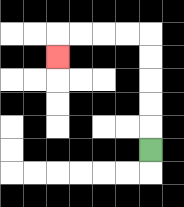{'start': '[6, 6]', 'end': '[2, 2]', 'path_directions': 'U,U,U,U,U,L,L,L,L,D', 'path_coordinates': '[[6, 6], [6, 5], [6, 4], [6, 3], [6, 2], [6, 1], [5, 1], [4, 1], [3, 1], [2, 1], [2, 2]]'}